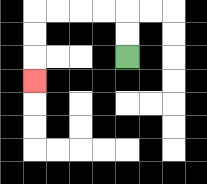{'start': '[5, 2]', 'end': '[1, 3]', 'path_directions': 'U,U,L,L,L,L,D,D,D', 'path_coordinates': '[[5, 2], [5, 1], [5, 0], [4, 0], [3, 0], [2, 0], [1, 0], [1, 1], [1, 2], [1, 3]]'}